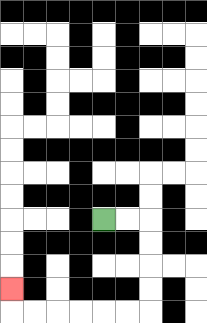{'start': '[4, 9]', 'end': '[0, 12]', 'path_directions': 'R,R,D,D,D,D,L,L,L,L,L,L,U', 'path_coordinates': '[[4, 9], [5, 9], [6, 9], [6, 10], [6, 11], [6, 12], [6, 13], [5, 13], [4, 13], [3, 13], [2, 13], [1, 13], [0, 13], [0, 12]]'}